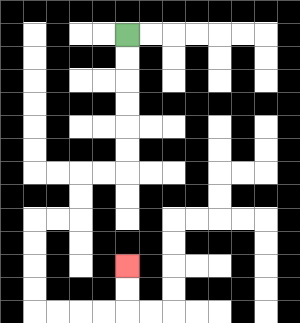{'start': '[5, 1]', 'end': '[5, 11]', 'path_directions': 'D,D,D,D,D,D,L,L,D,D,L,L,D,D,D,D,R,R,R,R,U,U', 'path_coordinates': '[[5, 1], [5, 2], [5, 3], [5, 4], [5, 5], [5, 6], [5, 7], [4, 7], [3, 7], [3, 8], [3, 9], [2, 9], [1, 9], [1, 10], [1, 11], [1, 12], [1, 13], [2, 13], [3, 13], [4, 13], [5, 13], [5, 12], [5, 11]]'}